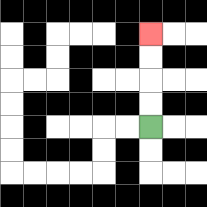{'start': '[6, 5]', 'end': '[6, 1]', 'path_directions': 'U,U,U,U', 'path_coordinates': '[[6, 5], [6, 4], [6, 3], [6, 2], [6, 1]]'}